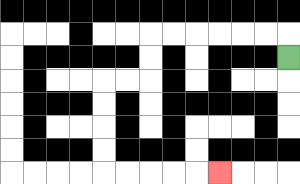{'start': '[12, 2]', 'end': '[9, 7]', 'path_directions': 'U,L,L,L,L,L,L,D,D,L,L,D,D,D,D,R,R,R,R,R', 'path_coordinates': '[[12, 2], [12, 1], [11, 1], [10, 1], [9, 1], [8, 1], [7, 1], [6, 1], [6, 2], [6, 3], [5, 3], [4, 3], [4, 4], [4, 5], [4, 6], [4, 7], [5, 7], [6, 7], [7, 7], [8, 7], [9, 7]]'}